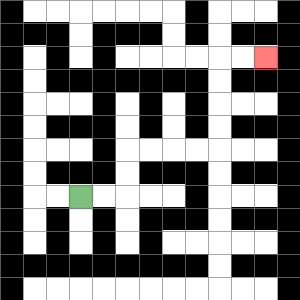{'start': '[3, 8]', 'end': '[11, 2]', 'path_directions': 'R,R,U,U,R,R,R,R,U,U,U,U,R,R', 'path_coordinates': '[[3, 8], [4, 8], [5, 8], [5, 7], [5, 6], [6, 6], [7, 6], [8, 6], [9, 6], [9, 5], [9, 4], [9, 3], [9, 2], [10, 2], [11, 2]]'}